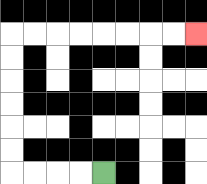{'start': '[4, 7]', 'end': '[8, 1]', 'path_directions': 'L,L,L,L,U,U,U,U,U,U,R,R,R,R,R,R,R,R', 'path_coordinates': '[[4, 7], [3, 7], [2, 7], [1, 7], [0, 7], [0, 6], [0, 5], [0, 4], [0, 3], [0, 2], [0, 1], [1, 1], [2, 1], [3, 1], [4, 1], [5, 1], [6, 1], [7, 1], [8, 1]]'}